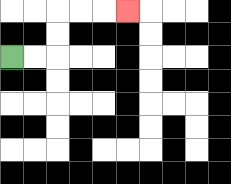{'start': '[0, 2]', 'end': '[5, 0]', 'path_directions': 'R,R,U,U,R,R,R', 'path_coordinates': '[[0, 2], [1, 2], [2, 2], [2, 1], [2, 0], [3, 0], [4, 0], [5, 0]]'}